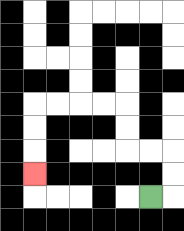{'start': '[6, 8]', 'end': '[1, 7]', 'path_directions': 'R,U,U,L,L,U,U,L,L,L,L,D,D,D', 'path_coordinates': '[[6, 8], [7, 8], [7, 7], [7, 6], [6, 6], [5, 6], [5, 5], [5, 4], [4, 4], [3, 4], [2, 4], [1, 4], [1, 5], [1, 6], [1, 7]]'}